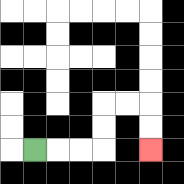{'start': '[1, 6]', 'end': '[6, 6]', 'path_directions': 'R,R,R,U,U,R,R,D,D', 'path_coordinates': '[[1, 6], [2, 6], [3, 6], [4, 6], [4, 5], [4, 4], [5, 4], [6, 4], [6, 5], [6, 6]]'}